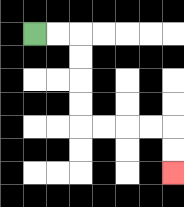{'start': '[1, 1]', 'end': '[7, 7]', 'path_directions': 'R,R,D,D,D,D,R,R,R,R,D,D', 'path_coordinates': '[[1, 1], [2, 1], [3, 1], [3, 2], [3, 3], [3, 4], [3, 5], [4, 5], [5, 5], [6, 5], [7, 5], [7, 6], [7, 7]]'}